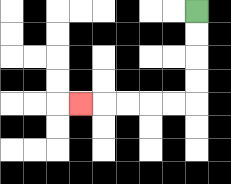{'start': '[8, 0]', 'end': '[3, 4]', 'path_directions': 'D,D,D,D,L,L,L,L,L', 'path_coordinates': '[[8, 0], [8, 1], [8, 2], [8, 3], [8, 4], [7, 4], [6, 4], [5, 4], [4, 4], [3, 4]]'}